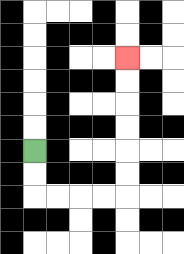{'start': '[1, 6]', 'end': '[5, 2]', 'path_directions': 'D,D,R,R,R,R,U,U,U,U,U,U', 'path_coordinates': '[[1, 6], [1, 7], [1, 8], [2, 8], [3, 8], [4, 8], [5, 8], [5, 7], [5, 6], [5, 5], [5, 4], [5, 3], [5, 2]]'}